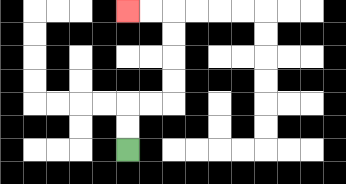{'start': '[5, 6]', 'end': '[5, 0]', 'path_directions': 'U,U,R,R,U,U,U,U,L,L', 'path_coordinates': '[[5, 6], [5, 5], [5, 4], [6, 4], [7, 4], [7, 3], [7, 2], [7, 1], [7, 0], [6, 0], [5, 0]]'}